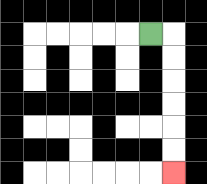{'start': '[6, 1]', 'end': '[7, 7]', 'path_directions': 'R,D,D,D,D,D,D', 'path_coordinates': '[[6, 1], [7, 1], [7, 2], [7, 3], [7, 4], [7, 5], [7, 6], [7, 7]]'}